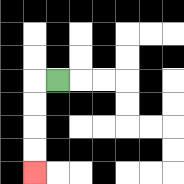{'start': '[2, 3]', 'end': '[1, 7]', 'path_directions': 'L,D,D,D,D', 'path_coordinates': '[[2, 3], [1, 3], [1, 4], [1, 5], [1, 6], [1, 7]]'}